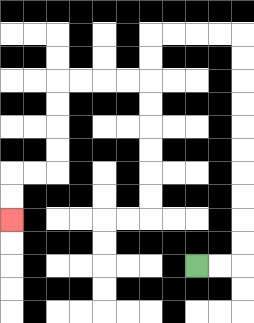{'start': '[8, 11]', 'end': '[0, 9]', 'path_directions': 'R,R,U,U,U,U,U,U,U,U,U,U,L,L,L,L,D,D,L,L,L,L,D,D,D,D,L,L,D,D', 'path_coordinates': '[[8, 11], [9, 11], [10, 11], [10, 10], [10, 9], [10, 8], [10, 7], [10, 6], [10, 5], [10, 4], [10, 3], [10, 2], [10, 1], [9, 1], [8, 1], [7, 1], [6, 1], [6, 2], [6, 3], [5, 3], [4, 3], [3, 3], [2, 3], [2, 4], [2, 5], [2, 6], [2, 7], [1, 7], [0, 7], [0, 8], [0, 9]]'}